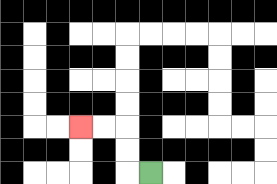{'start': '[6, 7]', 'end': '[3, 5]', 'path_directions': 'L,U,U,L,L', 'path_coordinates': '[[6, 7], [5, 7], [5, 6], [5, 5], [4, 5], [3, 5]]'}